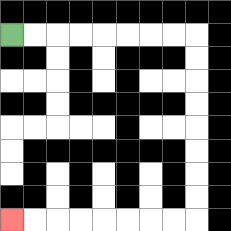{'start': '[0, 1]', 'end': '[0, 9]', 'path_directions': 'R,R,R,R,R,R,R,R,D,D,D,D,D,D,D,D,L,L,L,L,L,L,L,L', 'path_coordinates': '[[0, 1], [1, 1], [2, 1], [3, 1], [4, 1], [5, 1], [6, 1], [7, 1], [8, 1], [8, 2], [8, 3], [8, 4], [8, 5], [8, 6], [8, 7], [8, 8], [8, 9], [7, 9], [6, 9], [5, 9], [4, 9], [3, 9], [2, 9], [1, 9], [0, 9]]'}